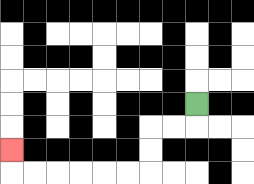{'start': '[8, 4]', 'end': '[0, 6]', 'path_directions': 'D,L,L,D,D,L,L,L,L,L,L,U', 'path_coordinates': '[[8, 4], [8, 5], [7, 5], [6, 5], [6, 6], [6, 7], [5, 7], [4, 7], [3, 7], [2, 7], [1, 7], [0, 7], [0, 6]]'}